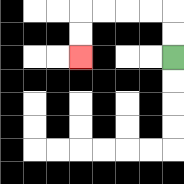{'start': '[7, 2]', 'end': '[3, 2]', 'path_directions': 'U,U,L,L,L,L,D,D', 'path_coordinates': '[[7, 2], [7, 1], [7, 0], [6, 0], [5, 0], [4, 0], [3, 0], [3, 1], [3, 2]]'}